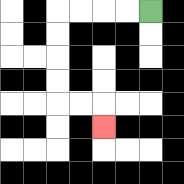{'start': '[6, 0]', 'end': '[4, 5]', 'path_directions': 'L,L,L,L,D,D,D,D,R,R,D', 'path_coordinates': '[[6, 0], [5, 0], [4, 0], [3, 0], [2, 0], [2, 1], [2, 2], [2, 3], [2, 4], [3, 4], [4, 4], [4, 5]]'}